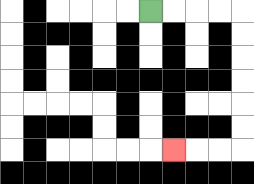{'start': '[6, 0]', 'end': '[7, 6]', 'path_directions': 'R,R,R,R,D,D,D,D,D,D,L,L,L', 'path_coordinates': '[[6, 0], [7, 0], [8, 0], [9, 0], [10, 0], [10, 1], [10, 2], [10, 3], [10, 4], [10, 5], [10, 6], [9, 6], [8, 6], [7, 6]]'}